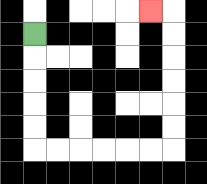{'start': '[1, 1]', 'end': '[6, 0]', 'path_directions': 'D,D,D,D,D,R,R,R,R,R,R,U,U,U,U,U,U,L', 'path_coordinates': '[[1, 1], [1, 2], [1, 3], [1, 4], [1, 5], [1, 6], [2, 6], [3, 6], [4, 6], [5, 6], [6, 6], [7, 6], [7, 5], [7, 4], [7, 3], [7, 2], [7, 1], [7, 0], [6, 0]]'}